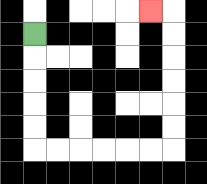{'start': '[1, 1]', 'end': '[6, 0]', 'path_directions': 'D,D,D,D,D,R,R,R,R,R,R,U,U,U,U,U,U,L', 'path_coordinates': '[[1, 1], [1, 2], [1, 3], [1, 4], [1, 5], [1, 6], [2, 6], [3, 6], [4, 6], [5, 6], [6, 6], [7, 6], [7, 5], [7, 4], [7, 3], [7, 2], [7, 1], [7, 0], [6, 0]]'}